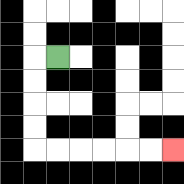{'start': '[2, 2]', 'end': '[7, 6]', 'path_directions': 'L,D,D,D,D,R,R,R,R,R,R', 'path_coordinates': '[[2, 2], [1, 2], [1, 3], [1, 4], [1, 5], [1, 6], [2, 6], [3, 6], [4, 6], [5, 6], [6, 6], [7, 6]]'}